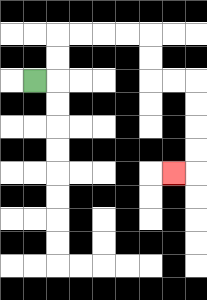{'start': '[1, 3]', 'end': '[7, 7]', 'path_directions': 'R,U,U,R,R,R,R,D,D,R,R,D,D,D,D,L', 'path_coordinates': '[[1, 3], [2, 3], [2, 2], [2, 1], [3, 1], [4, 1], [5, 1], [6, 1], [6, 2], [6, 3], [7, 3], [8, 3], [8, 4], [8, 5], [8, 6], [8, 7], [7, 7]]'}